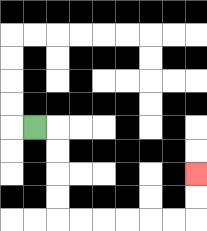{'start': '[1, 5]', 'end': '[8, 7]', 'path_directions': 'R,D,D,D,D,R,R,R,R,R,R,U,U', 'path_coordinates': '[[1, 5], [2, 5], [2, 6], [2, 7], [2, 8], [2, 9], [3, 9], [4, 9], [5, 9], [6, 9], [7, 9], [8, 9], [8, 8], [8, 7]]'}